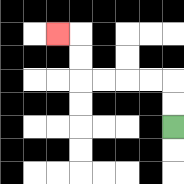{'start': '[7, 5]', 'end': '[2, 1]', 'path_directions': 'U,U,L,L,L,L,U,U,L', 'path_coordinates': '[[7, 5], [7, 4], [7, 3], [6, 3], [5, 3], [4, 3], [3, 3], [3, 2], [3, 1], [2, 1]]'}